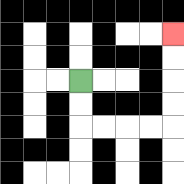{'start': '[3, 3]', 'end': '[7, 1]', 'path_directions': 'D,D,R,R,R,R,U,U,U,U', 'path_coordinates': '[[3, 3], [3, 4], [3, 5], [4, 5], [5, 5], [6, 5], [7, 5], [7, 4], [7, 3], [7, 2], [7, 1]]'}